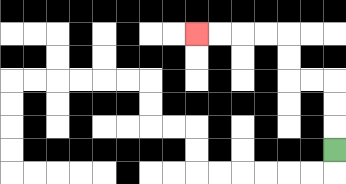{'start': '[14, 6]', 'end': '[8, 1]', 'path_directions': 'U,U,U,L,L,U,U,L,L,L,L', 'path_coordinates': '[[14, 6], [14, 5], [14, 4], [14, 3], [13, 3], [12, 3], [12, 2], [12, 1], [11, 1], [10, 1], [9, 1], [8, 1]]'}